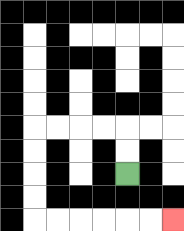{'start': '[5, 7]', 'end': '[7, 9]', 'path_directions': 'U,U,L,L,L,L,D,D,D,D,R,R,R,R,R,R', 'path_coordinates': '[[5, 7], [5, 6], [5, 5], [4, 5], [3, 5], [2, 5], [1, 5], [1, 6], [1, 7], [1, 8], [1, 9], [2, 9], [3, 9], [4, 9], [5, 9], [6, 9], [7, 9]]'}